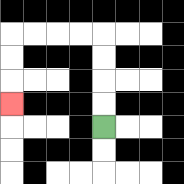{'start': '[4, 5]', 'end': '[0, 4]', 'path_directions': 'U,U,U,U,L,L,L,L,D,D,D', 'path_coordinates': '[[4, 5], [4, 4], [4, 3], [4, 2], [4, 1], [3, 1], [2, 1], [1, 1], [0, 1], [0, 2], [0, 3], [0, 4]]'}